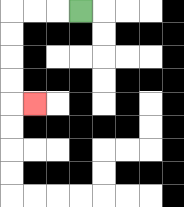{'start': '[3, 0]', 'end': '[1, 4]', 'path_directions': 'L,L,L,D,D,D,D,R', 'path_coordinates': '[[3, 0], [2, 0], [1, 0], [0, 0], [0, 1], [0, 2], [0, 3], [0, 4], [1, 4]]'}